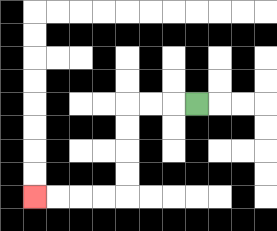{'start': '[8, 4]', 'end': '[1, 8]', 'path_directions': 'L,L,L,D,D,D,D,L,L,L,L', 'path_coordinates': '[[8, 4], [7, 4], [6, 4], [5, 4], [5, 5], [5, 6], [5, 7], [5, 8], [4, 8], [3, 8], [2, 8], [1, 8]]'}